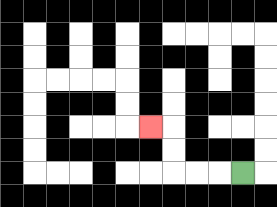{'start': '[10, 7]', 'end': '[6, 5]', 'path_directions': 'L,L,L,U,U,L', 'path_coordinates': '[[10, 7], [9, 7], [8, 7], [7, 7], [7, 6], [7, 5], [6, 5]]'}